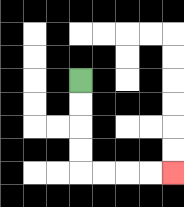{'start': '[3, 3]', 'end': '[7, 7]', 'path_directions': 'D,D,D,D,R,R,R,R', 'path_coordinates': '[[3, 3], [3, 4], [3, 5], [3, 6], [3, 7], [4, 7], [5, 7], [6, 7], [7, 7]]'}